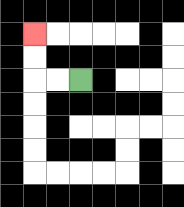{'start': '[3, 3]', 'end': '[1, 1]', 'path_directions': 'L,L,U,U', 'path_coordinates': '[[3, 3], [2, 3], [1, 3], [1, 2], [1, 1]]'}